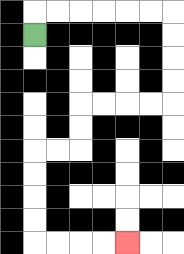{'start': '[1, 1]', 'end': '[5, 10]', 'path_directions': 'U,R,R,R,R,R,R,D,D,D,D,L,L,L,L,D,D,L,L,D,D,D,D,R,R,R,R', 'path_coordinates': '[[1, 1], [1, 0], [2, 0], [3, 0], [4, 0], [5, 0], [6, 0], [7, 0], [7, 1], [7, 2], [7, 3], [7, 4], [6, 4], [5, 4], [4, 4], [3, 4], [3, 5], [3, 6], [2, 6], [1, 6], [1, 7], [1, 8], [1, 9], [1, 10], [2, 10], [3, 10], [4, 10], [5, 10]]'}